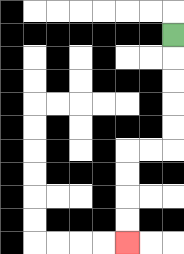{'start': '[7, 1]', 'end': '[5, 10]', 'path_directions': 'D,D,D,D,D,L,L,D,D,D,D', 'path_coordinates': '[[7, 1], [7, 2], [7, 3], [7, 4], [7, 5], [7, 6], [6, 6], [5, 6], [5, 7], [5, 8], [5, 9], [5, 10]]'}